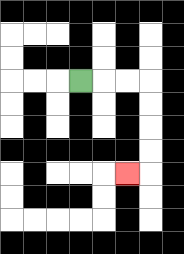{'start': '[3, 3]', 'end': '[5, 7]', 'path_directions': 'R,R,R,D,D,D,D,L', 'path_coordinates': '[[3, 3], [4, 3], [5, 3], [6, 3], [6, 4], [6, 5], [6, 6], [6, 7], [5, 7]]'}